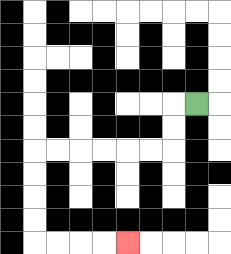{'start': '[8, 4]', 'end': '[5, 10]', 'path_directions': 'L,D,D,L,L,L,L,L,L,D,D,D,D,R,R,R,R', 'path_coordinates': '[[8, 4], [7, 4], [7, 5], [7, 6], [6, 6], [5, 6], [4, 6], [3, 6], [2, 6], [1, 6], [1, 7], [1, 8], [1, 9], [1, 10], [2, 10], [3, 10], [4, 10], [5, 10]]'}